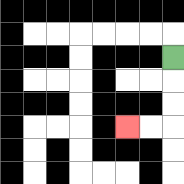{'start': '[7, 2]', 'end': '[5, 5]', 'path_directions': 'D,D,D,L,L', 'path_coordinates': '[[7, 2], [7, 3], [7, 4], [7, 5], [6, 5], [5, 5]]'}